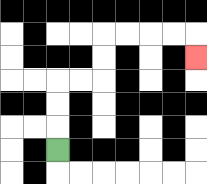{'start': '[2, 6]', 'end': '[8, 2]', 'path_directions': 'U,U,U,R,R,U,U,R,R,R,R,D', 'path_coordinates': '[[2, 6], [2, 5], [2, 4], [2, 3], [3, 3], [4, 3], [4, 2], [4, 1], [5, 1], [6, 1], [7, 1], [8, 1], [8, 2]]'}